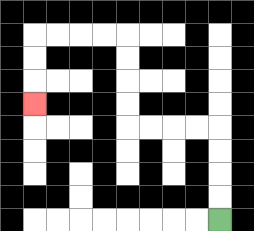{'start': '[9, 9]', 'end': '[1, 4]', 'path_directions': 'U,U,U,U,L,L,L,L,U,U,U,U,L,L,L,L,D,D,D', 'path_coordinates': '[[9, 9], [9, 8], [9, 7], [9, 6], [9, 5], [8, 5], [7, 5], [6, 5], [5, 5], [5, 4], [5, 3], [5, 2], [5, 1], [4, 1], [3, 1], [2, 1], [1, 1], [1, 2], [1, 3], [1, 4]]'}